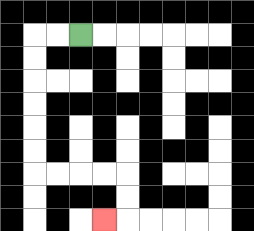{'start': '[3, 1]', 'end': '[4, 9]', 'path_directions': 'L,L,D,D,D,D,D,D,R,R,R,R,D,D,L', 'path_coordinates': '[[3, 1], [2, 1], [1, 1], [1, 2], [1, 3], [1, 4], [1, 5], [1, 6], [1, 7], [2, 7], [3, 7], [4, 7], [5, 7], [5, 8], [5, 9], [4, 9]]'}